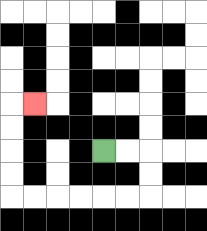{'start': '[4, 6]', 'end': '[1, 4]', 'path_directions': 'R,R,D,D,L,L,L,L,L,L,U,U,U,U,R', 'path_coordinates': '[[4, 6], [5, 6], [6, 6], [6, 7], [6, 8], [5, 8], [4, 8], [3, 8], [2, 8], [1, 8], [0, 8], [0, 7], [0, 6], [0, 5], [0, 4], [1, 4]]'}